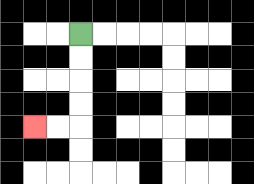{'start': '[3, 1]', 'end': '[1, 5]', 'path_directions': 'D,D,D,D,L,L', 'path_coordinates': '[[3, 1], [3, 2], [3, 3], [3, 4], [3, 5], [2, 5], [1, 5]]'}